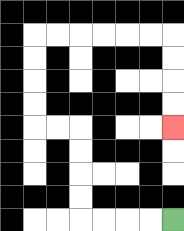{'start': '[7, 9]', 'end': '[7, 5]', 'path_directions': 'L,L,L,L,U,U,U,U,L,L,U,U,U,U,R,R,R,R,R,R,D,D,D,D', 'path_coordinates': '[[7, 9], [6, 9], [5, 9], [4, 9], [3, 9], [3, 8], [3, 7], [3, 6], [3, 5], [2, 5], [1, 5], [1, 4], [1, 3], [1, 2], [1, 1], [2, 1], [3, 1], [4, 1], [5, 1], [6, 1], [7, 1], [7, 2], [7, 3], [7, 4], [7, 5]]'}